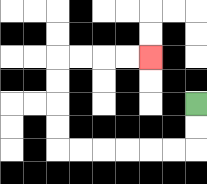{'start': '[8, 4]', 'end': '[6, 2]', 'path_directions': 'D,D,L,L,L,L,L,L,U,U,U,U,R,R,R,R', 'path_coordinates': '[[8, 4], [8, 5], [8, 6], [7, 6], [6, 6], [5, 6], [4, 6], [3, 6], [2, 6], [2, 5], [2, 4], [2, 3], [2, 2], [3, 2], [4, 2], [5, 2], [6, 2]]'}